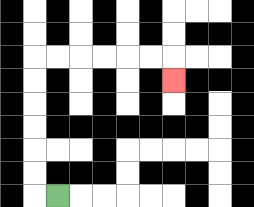{'start': '[2, 8]', 'end': '[7, 3]', 'path_directions': 'L,U,U,U,U,U,U,R,R,R,R,R,R,D', 'path_coordinates': '[[2, 8], [1, 8], [1, 7], [1, 6], [1, 5], [1, 4], [1, 3], [1, 2], [2, 2], [3, 2], [4, 2], [5, 2], [6, 2], [7, 2], [7, 3]]'}